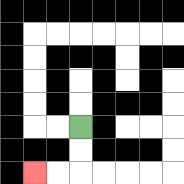{'start': '[3, 5]', 'end': '[1, 7]', 'path_directions': 'D,D,L,L', 'path_coordinates': '[[3, 5], [3, 6], [3, 7], [2, 7], [1, 7]]'}